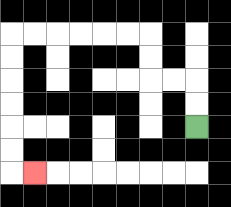{'start': '[8, 5]', 'end': '[1, 7]', 'path_directions': 'U,U,L,L,U,U,L,L,L,L,L,L,D,D,D,D,D,D,R', 'path_coordinates': '[[8, 5], [8, 4], [8, 3], [7, 3], [6, 3], [6, 2], [6, 1], [5, 1], [4, 1], [3, 1], [2, 1], [1, 1], [0, 1], [0, 2], [0, 3], [0, 4], [0, 5], [0, 6], [0, 7], [1, 7]]'}